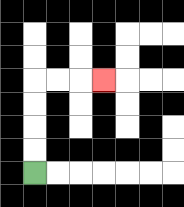{'start': '[1, 7]', 'end': '[4, 3]', 'path_directions': 'U,U,U,U,R,R,R', 'path_coordinates': '[[1, 7], [1, 6], [1, 5], [1, 4], [1, 3], [2, 3], [3, 3], [4, 3]]'}